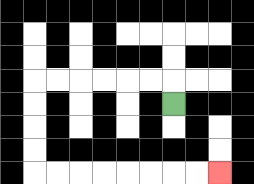{'start': '[7, 4]', 'end': '[9, 7]', 'path_directions': 'U,L,L,L,L,L,L,D,D,D,D,R,R,R,R,R,R,R,R', 'path_coordinates': '[[7, 4], [7, 3], [6, 3], [5, 3], [4, 3], [3, 3], [2, 3], [1, 3], [1, 4], [1, 5], [1, 6], [1, 7], [2, 7], [3, 7], [4, 7], [5, 7], [6, 7], [7, 7], [8, 7], [9, 7]]'}